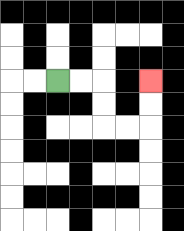{'start': '[2, 3]', 'end': '[6, 3]', 'path_directions': 'R,R,D,D,R,R,U,U', 'path_coordinates': '[[2, 3], [3, 3], [4, 3], [4, 4], [4, 5], [5, 5], [6, 5], [6, 4], [6, 3]]'}